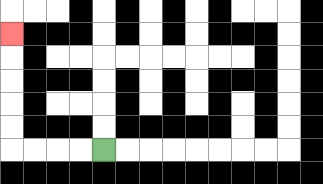{'start': '[4, 6]', 'end': '[0, 1]', 'path_directions': 'L,L,L,L,U,U,U,U,U', 'path_coordinates': '[[4, 6], [3, 6], [2, 6], [1, 6], [0, 6], [0, 5], [0, 4], [0, 3], [0, 2], [0, 1]]'}